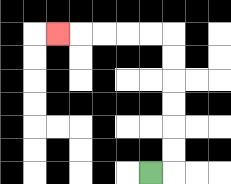{'start': '[6, 7]', 'end': '[2, 1]', 'path_directions': 'R,U,U,U,U,U,U,L,L,L,L,L', 'path_coordinates': '[[6, 7], [7, 7], [7, 6], [7, 5], [7, 4], [7, 3], [7, 2], [7, 1], [6, 1], [5, 1], [4, 1], [3, 1], [2, 1]]'}